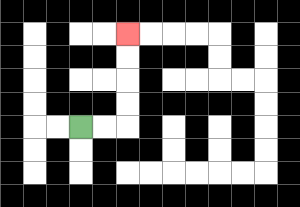{'start': '[3, 5]', 'end': '[5, 1]', 'path_directions': 'R,R,U,U,U,U', 'path_coordinates': '[[3, 5], [4, 5], [5, 5], [5, 4], [5, 3], [5, 2], [5, 1]]'}